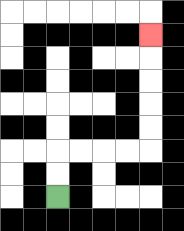{'start': '[2, 8]', 'end': '[6, 1]', 'path_directions': 'U,U,R,R,R,R,U,U,U,U,U', 'path_coordinates': '[[2, 8], [2, 7], [2, 6], [3, 6], [4, 6], [5, 6], [6, 6], [6, 5], [6, 4], [6, 3], [6, 2], [6, 1]]'}